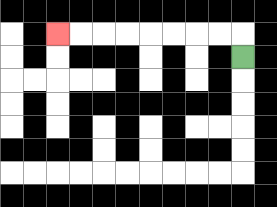{'start': '[10, 2]', 'end': '[2, 1]', 'path_directions': 'U,L,L,L,L,L,L,L,L', 'path_coordinates': '[[10, 2], [10, 1], [9, 1], [8, 1], [7, 1], [6, 1], [5, 1], [4, 1], [3, 1], [2, 1]]'}